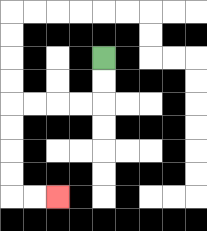{'start': '[4, 2]', 'end': '[2, 8]', 'path_directions': 'D,D,L,L,L,L,D,D,D,D,R,R', 'path_coordinates': '[[4, 2], [4, 3], [4, 4], [3, 4], [2, 4], [1, 4], [0, 4], [0, 5], [0, 6], [0, 7], [0, 8], [1, 8], [2, 8]]'}